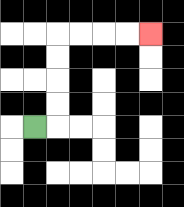{'start': '[1, 5]', 'end': '[6, 1]', 'path_directions': 'R,U,U,U,U,R,R,R,R', 'path_coordinates': '[[1, 5], [2, 5], [2, 4], [2, 3], [2, 2], [2, 1], [3, 1], [4, 1], [5, 1], [6, 1]]'}